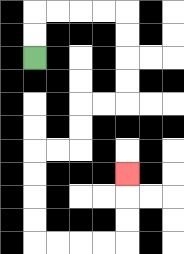{'start': '[1, 2]', 'end': '[5, 7]', 'path_directions': 'U,U,R,R,R,R,D,D,D,D,L,L,D,D,L,L,D,D,D,D,R,R,R,R,U,U,U', 'path_coordinates': '[[1, 2], [1, 1], [1, 0], [2, 0], [3, 0], [4, 0], [5, 0], [5, 1], [5, 2], [5, 3], [5, 4], [4, 4], [3, 4], [3, 5], [3, 6], [2, 6], [1, 6], [1, 7], [1, 8], [1, 9], [1, 10], [2, 10], [3, 10], [4, 10], [5, 10], [5, 9], [5, 8], [5, 7]]'}